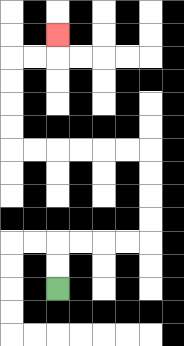{'start': '[2, 12]', 'end': '[2, 1]', 'path_directions': 'U,U,R,R,R,R,U,U,U,U,L,L,L,L,L,L,U,U,U,U,R,R,U', 'path_coordinates': '[[2, 12], [2, 11], [2, 10], [3, 10], [4, 10], [5, 10], [6, 10], [6, 9], [6, 8], [6, 7], [6, 6], [5, 6], [4, 6], [3, 6], [2, 6], [1, 6], [0, 6], [0, 5], [0, 4], [0, 3], [0, 2], [1, 2], [2, 2], [2, 1]]'}